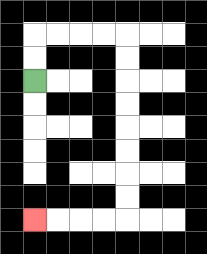{'start': '[1, 3]', 'end': '[1, 9]', 'path_directions': 'U,U,R,R,R,R,D,D,D,D,D,D,D,D,L,L,L,L', 'path_coordinates': '[[1, 3], [1, 2], [1, 1], [2, 1], [3, 1], [4, 1], [5, 1], [5, 2], [5, 3], [5, 4], [5, 5], [5, 6], [5, 7], [5, 8], [5, 9], [4, 9], [3, 9], [2, 9], [1, 9]]'}